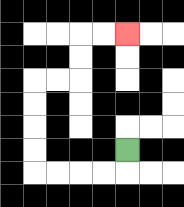{'start': '[5, 6]', 'end': '[5, 1]', 'path_directions': 'D,L,L,L,L,U,U,U,U,R,R,U,U,R,R', 'path_coordinates': '[[5, 6], [5, 7], [4, 7], [3, 7], [2, 7], [1, 7], [1, 6], [1, 5], [1, 4], [1, 3], [2, 3], [3, 3], [3, 2], [3, 1], [4, 1], [5, 1]]'}